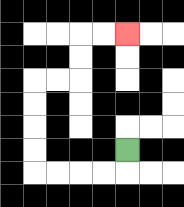{'start': '[5, 6]', 'end': '[5, 1]', 'path_directions': 'D,L,L,L,L,U,U,U,U,R,R,U,U,R,R', 'path_coordinates': '[[5, 6], [5, 7], [4, 7], [3, 7], [2, 7], [1, 7], [1, 6], [1, 5], [1, 4], [1, 3], [2, 3], [3, 3], [3, 2], [3, 1], [4, 1], [5, 1]]'}